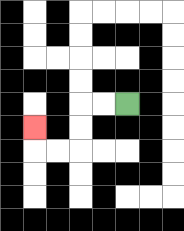{'start': '[5, 4]', 'end': '[1, 5]', 'path_directions': 'L,L,D,D,L,L,U', 'path_coordinates': '[[5, 4], [4, 4], [3, 4], [3, 5], [3, 6], [2, 6], [1, 6], [1, 5]]'}